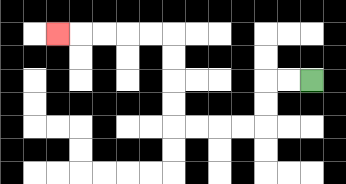{'start': '[13, 3]', 'end': '[2, 1]', 'path_directions': 'L,L,D,D,L,L,L,L,U,U,U,U,L,L,L,L,L', 'path_coordinates': '[[13, 3], [12, 3], [11, 3], [11, 4], [11, 5], [10, 5], [9, 5], [8, 5], [7, 5], [7, 4], [7, 3], [7, 2], [7, 1], [6, 1], [5, 1], [4, 1], [3, 1], [2, 1]]'}